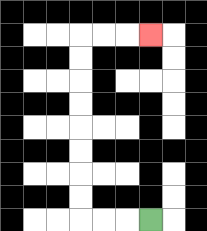{'start': '[6, 9]', 'end': '[6, 1]', 'path_directions': 'L,L,L,U,U,U,U,U,U,U,U,R,R,R', 'path_coordinates': '[[6, 9], [5, 9], [4, 9], [3, 9], [3, 8], [3, 7], [3, 6], [3, 5], [3, 4], [3, 3], [3, 2], [3, 1], [4, 1], [5, 1], [6, 1]]'}